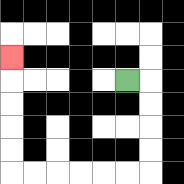{'start': '[5, 3]', 'end': '[0, 2]', 'path_directions': 'R,D,D,D,D,L,L,L,L,L,L,U,U,U,U,U', 'path_coordinates': '[[5, 3], [6, 3], [6, 4], [6, 5], [6, 6], [6, 7], [5, 7], [4, 7], [3, 7], [2, 7], [1, 7], [0, 7], [0, 6], [0, 5], [0, 4], [0, 3], [0, 2]]'}